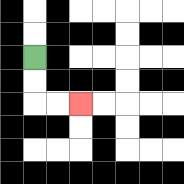{'start': '[1, 2]', 'end': '[3, 4]', 'path_directions': 'D,D,R,R', 'path_coordinates': '[[1, 2], [1, 3], [1, 4], [2, 4], [3, 4]]'}